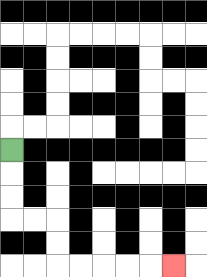{'start': '[0, 6]', 'end': '[7, 11]', 'path_directions': 'D,D,D,R,R,D,D,R,R,R,R,R', 'path_coordinates': '[[0, 6], [0, 7], [0, 8], [0, 9], [1, 9], [2, 9], [2, 10], [2, 11], [3, 11], [4, 11], [5, 11], [6, 11], [7, 11]]'}